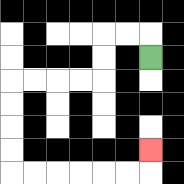{'start': '[6, 2]', 'end': '[6, 6]', 'path_directions': 'U,L,L,D,D,L,L,L,L,D,D,D,D,R,R,R,R,R,R,U', 'path_coordinates': '[[6, 2], [6, 1], [5, 1], [4, 1], [4, 2], [4, 3], [3, 3], [2, 3], [1, 3], [0, 3], [0, 4], [0, 5], [0, 6], [0, 7], [1, 7], [2, 7], [3, 7], [4, 7], [5, 7], [6, 7], [6, 6]]'}